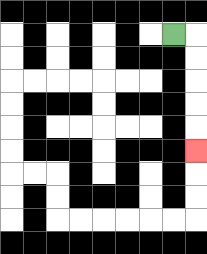{'start': '[7, 1]', 'end': '[8, 6]', 'path_directions': 'R,D,D,D,D,D', 'path_coordinates': '[[7, 1], [8, 1], [8, 2], [8, 3], [8, 4], [8, 5], [8, 6]]'}